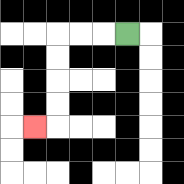{'start': '[5, 1]', 'end': '[1, 5]', 'path_directions': 'L,L,L,D,D,D,D,L', 'path_coordinates': '[[5, 1], [4, 1], [3, 1], [2, 1], [2, 2], [2, 3], [2, 4], [2, 5], [1, 5]]'}